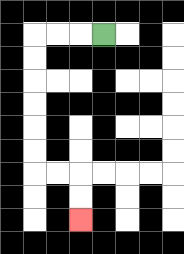{'start': '[4, 1]', 'end': '[3, 9]', 'path_directions': 'L,L,L,D,D,D,D,D,D,R,R,D,D', 'path_coordinates': '[[4, 1], [3, 1], [2, 1], [1, 1], [1, 2], [1, 3], [1, 4], [1, 5], [1, 6], [1, 7], [2, 7], [3, 7], [3, 8], [3, 9]]'}